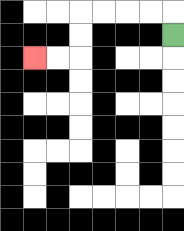{'start': '[7, 1]', 'end': '[1, 2]', 'path_directions': 'U,L,L,L,L,D,D,L,L', 'path_coordinates': '[[7, 1], [7, 0], [6, 0], [5, 0], [4, 0], [3, 0], [3, 1], [3, 2], [2, 2], [1, 2]]'}